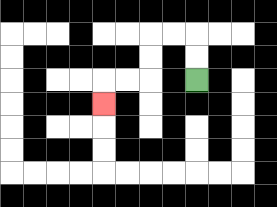{'start': '[8, 3]', 'end': '[4, 4]', 'path_directions': 'U,U,L,L,D,D,L,L,D', 'path_coordinates': '[[8, 3], [8, 2], [8, 1], [7, 1], [6, 1], [6, 2], [6, 3], [5, 3], [4, 3], [4, 4]]'}